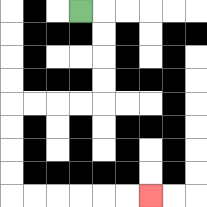{'start': '[3, 0]', 'end': '[6, 8]', 'path_directions': 'R,D,D,D,D,L,L,L,L,D,D,D,D,R,R,R,R,R,R', 'path_coordinates': '[[3, 0], [4, 0], [4, 1], [4, 2], [4, 3], [4, 4], [3, 4], [2, 4], [1, 4], [0, 4], [0, 5], [0, 6], [0, 7], [0, 8], [1, 8], [2, 8], [3, 8], [4, 8], [5, 8], [6, 8]]'}